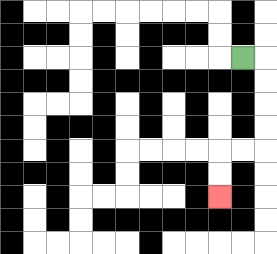{'start': '[10, 2]', 'end': '[9, 8]', 'path_directions': 'R,D,D,D,D,L,L,D,D', 'path_coordinates': '[[10, 2], [11, 2], [11, 3], [11, 4], [11, 5], [11, 6], [10, 6], [9, 6], [9, 7], [9, 8]]'}